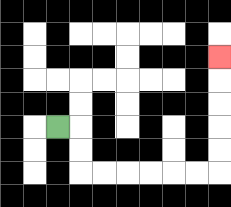{'start': '[2, 5]', 'end': '[9, 2]', 'path_directions': 'R,D,D,R,R,R,R,R,R,U,U,U,U,U', 'path_coordinates': '[[2, 5], [3, 5], [3, 6], [3, 7], [4, 7], [5, 7], [6, 7], [7, 7], [8, 7], [9, 7], [9, 6], [9, 5], [9, 4], [9, 3], [9, 2]]'}